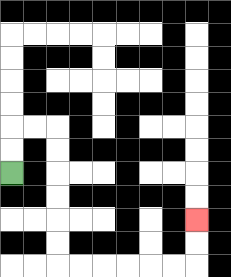{'start': '[0, 7]', 'end': '[8, 9]', 'path_directions': 'U,U,R,R,D,D,D,D,D,D,R,R,R,R,R,R,U,U', 'path_coordinates': '[[0, 7], [0, 6], [0, 5], [1, 5], [2, 5], [2, 6], [2, 7], [2, 8], [2, 9], [2, 10], [2, 11], [3, 11], [4, 11], [5, 11], [6, 11], [7, 11], [8, 11], [8, 10], [8, 9]]'}